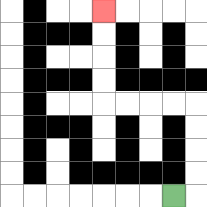{'start': '[7, 8]', 'end': '[4, 0]', 'path_directions': 'R,U,U,U,U,L,L,L,L,U,U,U,U', 'path_coordinates': '[[7, 8], [8, 8], [8, 7], [8, 6], [8, 5], [8, 4], [7, 4], [6, 4], [5, 4], [4, 4], [4, 3], [4, 2], [4, 1], [4, 0]]'}